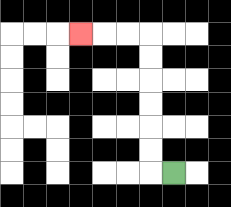{'start': '[7, 7]', 'end': '[3, 1]', 'path_directions': 'L,U,U,U,U,U,U,L,L,L', 'path_coordinates': '[[7, 7], [6, 7], [6, 6], [6, 5], [6, 4], [6, 3], [6, 2], [6, 1], [5, 1], [4, 1], [3, 1]]'}